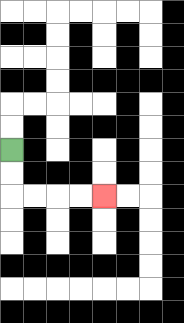{'start': '[0, 6]', 'end': '[4, 8]', 'path_directions': 'D,D,R,R,R,R', 'path_coordinates': '[[0, 6], [0, 7], [0, 8], [1, 8], [2, 8], [3, 8], [4, 8]]'}